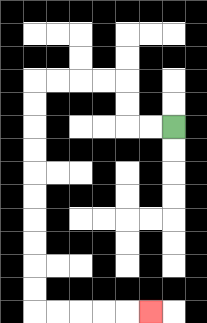{'start': '[7, 5]', 'end': '[6, 13]', 'path_directions': 'L,L,U,U,L,L,L,L,D,D,D,D,D,D,D,D,D,D,R,R,R,R,R', 'path_coordinates': '[[7, 5], [6, 5], [5, 5], [5, 4], [5, 3], [4, 3], [3, 3], [2, 3], [1, 3], [1, 4], [1, 5], [1, 6], [1, 7], [1, 8], [1, 9], [1, 10], [1, 11], [1, 12], [1, 13], [2, 13], [3, 13], [4, 13], [5, 13], [6, 13]]'}